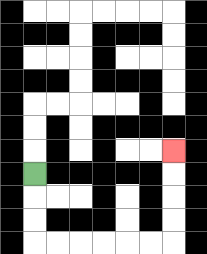{'start': '[1, 7]', 'end': '[7, 6]', 'path_directions': 'D,D,D,R,R,R,R,R,R,U,U,U,U', 'path_coordinates': '[[1, 7], [1, 8], [1, 9], [1, 10], [2, 10], [3, 10], [4, 10], [5, 10], [6, 10], [7, 10], [7, 9], [7, 8], [7, 7], [7, 6]]'}